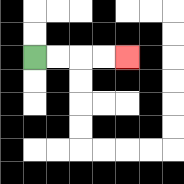{'start': '[1, 2]', 'end': '[5, 2]', 'path_directions': 'R,R,R,R', 'path_coordinates': '[[1, 2], [2, 2], [3, 2], [4, 2], [5, 2]]'}